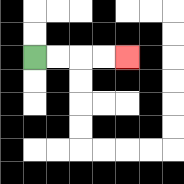{'start': '[1, 2]', 'end': '[5, 2]', 'path_directions': 'R,R,R,R', 'path_coordinates': '[[1, 2], [2, 2], [3, 2], [4, 2], [5, 2]]'}